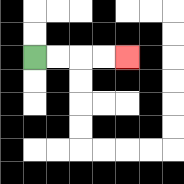{'start': '[1, 2]', 'end': '[5, 2]', 'path_directions': 'R,R,R,R', 'path_coordinates': '[[1, 2], [2, 2], [3, 2], [4, 2], [5, 2]]'}